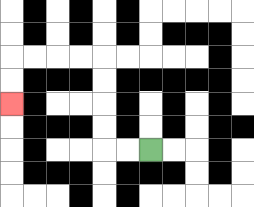{'start': '[6, 6]', 'end': '[0, 4]', 'path_directions': 'L,L,U,U,U,U,L,L,L,L,D,D', 'path_coordinates': '[[6, 6], [5, 6], [4, 6], [4, 5], [4, 4], [4, 3], [4, 2], [3, 2], [2, 2], [1, 2], [0, 2], [0, 3], [0, 4]]'}